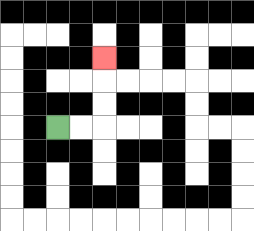{'start': '[2, 5]', 'end': '[4, 2]', 'path_directions': 'R,R,U,U,U', 'path_coordinates': '[[2, 5], [3, 5], [4, 5], [4, 4], [4, 3], [4, 2]]'}